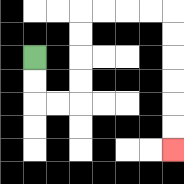{'start': '[1, 2]', 'end': '[7, 6]', 'path_directions': 'D,D,R,R,U,U,U,U,R,R,R,R,D,D,D,D,D,D', 'path_coordinates': '[[1, 2], [1, 3], [1, 4], [2, 4], [3, 4], [3, 3], [3, 2], [3, 1], [3, 0], [4, 0], [5, 0], [6, 0], [7, 0], [7, 1], [7, 2], [7, 3], [7, 4], [7, 5], [7, 6]]'}